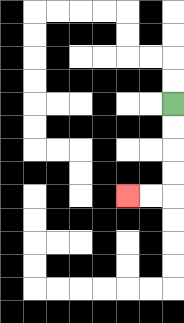{'start': '[7, 4]', 'end': '[5, 8]', 'path_directions': 'D,D,D,D,L,L', 'path_coordinates': '[[7, 4], [7, 5], [7, 6], [7, 7], [7, 8], [6, 8], [5, 8]]'}